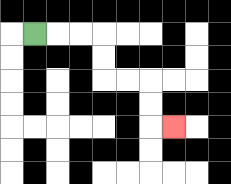{'start': '[1, 1]', 'end': '[7, 5]', 'path_directions': 'R,R,R,D,D,R,R,D,D,R', 'path_coordinates': '[[1, 1], [2, 1], [3, 1], [4, 1], [4, 2], [4, 3], [5, 3], [6, 3], [6, 4], [6, 5], [7, 5]]'}